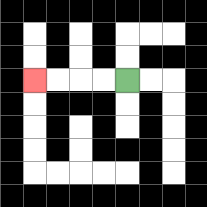{'start': '[5, 3]', 'end': '[1, 3]', 'path_directions': 'L,L,L,L', 'path_coordinates': '[[5, 3], [4, 3], [3, 3], [2, 3], [1, 3]]'}